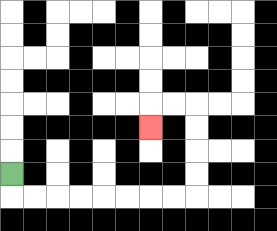{'start': '[0, 7]', 'end': '[6, 5]', 'path_directions': 'D,R,R,R,R,R,R,R,R,U,U,U,U,L,L,D', 'path_coordinates': '[[0, 7], [0, 8], [1, 8], [2, 8], [3, 8], [4, 8], [5, 8], [6, 8], [7, 8], [8, 8], [8, 7], [8, 6], [8, 5], [8, 4], [7, 4], [6, 4], [6, 5]]'}